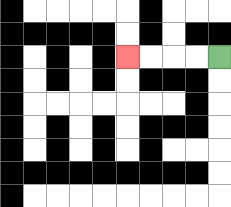{'start': '[9, 2]', 'end': '[5, 2]', 'path_directions': 'L,L,L,L', 'path_coordinates': '[[9, 2], [8, 2], [7, 2], [6, 2], [5, 2]]'}